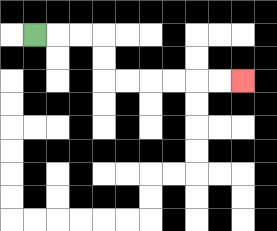{'start': '[1, 1]', 'end': '[10, 3]', 'path_directions': 'R,R,R,D,D,R,R,R,R,R,R', 'path_coordinates': '[[1, 1], [2, 1], [3, 1], [4, 1], [4, 2], [4, 3], [5, 3], [6, 3], [7, 3], [8, 3], [9, 3], [10, 3]]'}